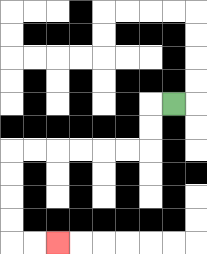{'start': '[7, 4]', 'end': '[2, 10]', 'path_directions': 'L,D,D,L,L,L,L,L,L,D,D,D,D,R,R', 'path_coordinates': '[[7, 4], [6, 4], [6, 5], [6, 6], [5, 6], [4, 6], [3, 6], [2, 6], [1, 6], [0, 6], [0, 7], [0, 8], [0, 9], [0, 10], [1, 10], [2, 10]]'}